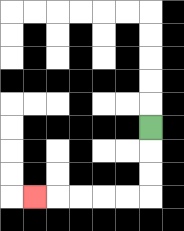{'start': '[6, 5]', 'end': '[1, 8]', 'path_directions': 'D,D,D,L,L,L,L,L', 'path_coordinates': '[[6, 5], [6, 6], [6, 7], [6, 8], [5, 8], [4, 8], [3, 8], [2, 8], [1, 8]]'}